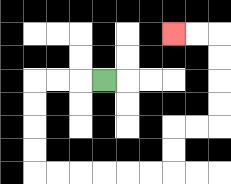{'start': '[4, 3]', 'end': '[7, 1]', 'path_directions': 'L,L,L,D,D,D,D,R,R,R,R,R,R,U,U,R,R,U,U,U,U,L,L', 'path_coordinates': '[[4, 3], [3, 3], [2, 3], [1, 3], [1, 4], [1, 5], [1, 6], [1, 7], [2, 7], [3, 7], [4, 7], [5, 7], [6, 7], [7, 7], [7, 6], [7, 5], [8, 5], [9, 5], [9, 4], [9, 3], [9, 2], [9, 1], [8, 1], [7, 1]]'}